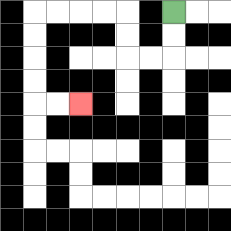{'start': '[7, 0]', 'end': '[3, 4]', 'path_directions': 'D,D,L,L,U,U,L,L,L,L,D,D,D,D,R,R', 'path_coordinates': '[[7, 0], [7, 1], [7, 2], [6, 2], [5, 2], [5, 1], [5, 0], [4, 0], [3, 0], [2, 0], [1, 0], [1, 1], [1, 2], [1, 3], [1, 4], [2, 4], [3, 4]]'}